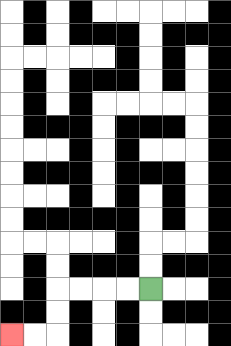{'start': '[6, 12]', 'end': '[0, 14]', 'path_directions': 'L,L,L,L,D,D,L,L', 'path_coordinates': '[[6, 12], [5, 12], [4, 12], [3, 12], [2, 12], [2, 13], [2, 14], [1, 14], [0, 14]]'}